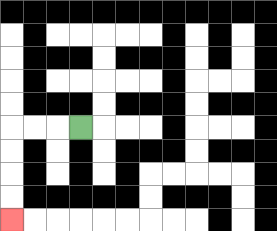{'start': '[3, 5]', 'end': '[0, 9]', 'path_directions': 'L,L,L,D,D,D,D', 'path_coordinates': '[[3, 5], [2, 5], [1, 5], [0, 5], [0, 6], [0, 7], [0, 8], [0, 9]]'}